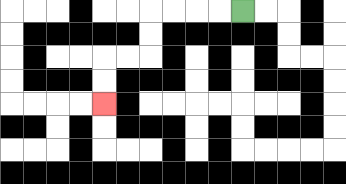{'start': '[10, 0]', 'end': '[4, 4]', 'path_directions': 'L,L,L,L,D,D,L,L,D,D', 'path_coordinates': '[[10, 0], [9, 0], [8, 0], [7, 0], [6, 0], [6, 1], [6, 2], [5, 2], [4, 2], [4, 3], [4, 4]]'}